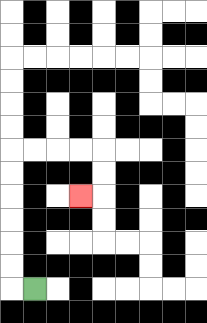{'start': '[1, 12]', 'end': '[3, 8]', 'path_directions': 'L,U,U,U,U,U,U,R,R,R,R,D,D,L', 'path_coordinates': '[[1, 12], [0, 12], [0, 11], [0, 10], [0, 9], [0, 8], [0, 7], [0, 6], [1, 6], [2, 6], [3, 6], [4, 6], [4, 7], [4, 8], [3, 8]]'}